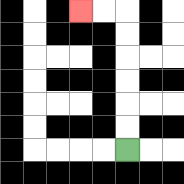{'start': '[5, 6]', 'end': '[3, 0]', 'path_directions': 'U,U,U,U,U,U,L,L', 'path_coordinates': '[[5, 6], [5, 5], [5, 4], [5, 3], [5, 2], [5, 1], [5, 0], [4, 0], [3, 0]]'}